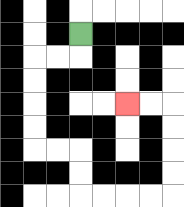{'start': '[3, 1]', 'end': '[5, 4]', 'path_directions': 'D,L,L,D,D,D,D,R,R,D,D,R,R,R,R,U,U,U,U,L,L', 'path_coordinates': '[[3, 1], [3, 2], [2, 2], [1, 2], [1, 3], [1, 4], [1, 5], [1, 6], [2, 6], [3, 6], [3, 7], [3, 8], [4, 8], [5, 8], [6, 8], [7, 8], [7, 7], [7, 6], [7, 5], [7, 4], [6, 4], [5, 4]]'}